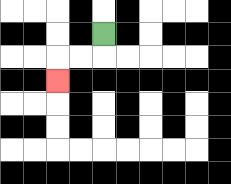{'start': '[4, 1]', 'end': '[2, 3]', 'path_directions': 'D,L,L,D', 'path_coordinates': '[[4, 1], [4, 2], [3, 2], [2, 2], [2, 3]]'}